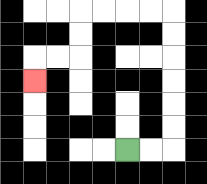{'start': '[5, 6]', 'end': '[1, 3]', 'path_directions': 'R,R,U,U,U,U,U,U,L,L,L,L,D,D,L,L,D', 'path_coordinates': '[[5, 6], [6, 6], [7, 6], [7, 5], [7, 4], [7, 3], [7, 2], [7, 1], [7, 0], [6, 0], [5, 0], [4, 0], [3, 0], [3, 1], [3, 2], [2, 2], [1, 2], [1, 3]]'}